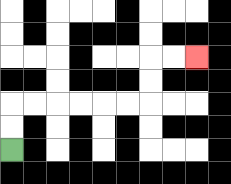{'start': '[0, 6]', 'end': '[8, 2]', 'path_directions': 'U,U,R,R,R,R,R,R,U,U,R,R', 'path_coordinates': '[[0, 6], [0, 5], [0, 4], [1, 4], [2, 4], [3, 4], [4, 4], [5, 4], [6, 4], [6, 3], [6, 2], [7, 2], [8, 2]]'}